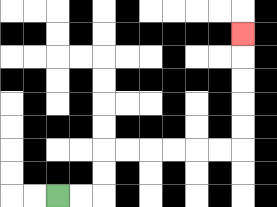{'start': '[2, 8]', 'end': '[10, 1]', 'path_directions': 'R,R,U,U,R,R,R,R,R,R,U,U,U,U,U', 'path_coordinates': '[[2, 8], [3, 8], [4, 8], [4, 7], [4, 6], [5, 6], [6, 6], [7, 6], [8, 6], [9, 6], [10, 6], [10, 5], [10, 4], [10, 3], [10, 2], [10, 1]]'}